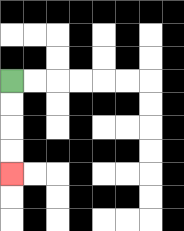{'start': '[0, 3]', 'end': '[0, 7]', 'path_directions': 'D,D,D,D', 'path_coordinates': '[[0, 3], [0, 4], [0, 5], [0, 6], [0, 7]]'}